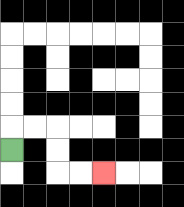{'start': '[0, 6]', 'end': '[4, 7]', 'path_directions': 'U,R,R,D,D,R,R', 'path_coordinates': '[[0, 6], [0, 5], [1, 5], [2, 5], [2, 6], [2, 7], [3, 7], [4, 7]]'}